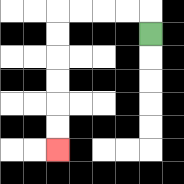{'start': '[6, 1]', 'end': '[2, 6]', 'path_directions': 'U,L,L,L,L,D,D,D,D,D,D', 'path_coordinates': '[[6, 1], [6, 0], [5, 0], [4, 0], [3, 0], [2, 0], [2, 1], [2, 2], [2, 3], [2, 4], [2, 5], [2, 6]]'}